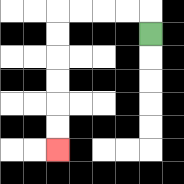{'start': '[6, 1]', 'end': '[2, 6]', 'path_directions': 'U,L,L,L,L,D,D,D,D,D,D', 'path_coordinates': '[[6, 1], [6, 0], [5, 0], [4, 0], [3, 0], [2, 0], [2, 1], [2, 2], [2, 3], [2, 4], [2, 5], [2, 6]]'}